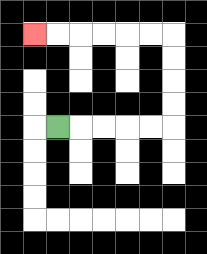{'start': '[2, 5]', 'end': '[1, 1]', 'path_directions': 'R,R,R,R,R,U,U,U,U,L,L,L,L,L,L', 'path_coordinates': '[[2, 5], [3, 5], [4, 5], [5, 5], [6, 5], [7, 5], [7, 4], [7, 3], [7, 2], [7, 1], [6, 1], [5, 1], [4, 1], [3, 1], [2, 1], [1, 1]]'}